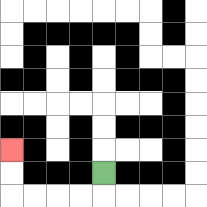{'start': '[4, 7]', 'end': '[0, 6]', 'path_directions': 'D,L,L,L,L,U,U', 'path_coordinates': '[[4, 7], [4, 8], [3, 8], [2, 8], [1, 8], [0, 8], [0, 7], [0, 6]]'}